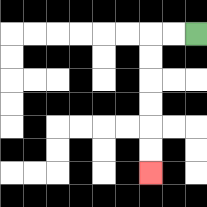{'start': '[8, 1]', 'end': '[6, 7]', 'path_directions': 'L,L,D,D,D,D,D,D', 'path_coordinates': '[[8, 1], [7, 1], [6, 1], [6, 2], [6, 3], [6, 4], [6, 5], [6, 6], [6, 7]]'}